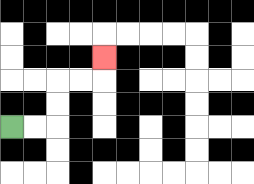{'start': '[0, 5]', 'end': '[4, 2]', 'path_directions': 'R,R,U,U,R,R,U', 'path_coordinates': '[[0, 5], [1, 5], [2, 5], [2, 4], [2, 3], [3, 3], [4, 3], [4, 2]]'}